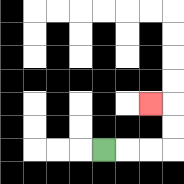{'start': '[4, 6]', 'end': '[6, 4]', 'path_directions': 'R,R,R,U,U,L', 'path_coordinates': '[[4, 6], [5, 6], [6, 6], [7, 6], [7, 5], [7, 4], [6, 4]]'}